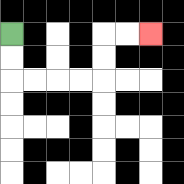{'start': '[0, 1]', 'end': '[6, 1]', 'path_directions': 'D,D,R,R,R,R,U,U,R,R', 'path_coordinates': '[[0, 1], [0, 2], [0, 3], [1, 3], [2, 3], [3, 3], [4, 3], [4, 2], [4, 1], [5, 1], [6, 1]]'}